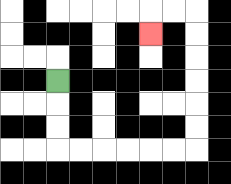{'start': '[2, 3]', 'end': '[6, 1]', 'path_directions': 'D,D,D,R,R,R,R,R,R,U,U,U,U,U,U,L,L,D', 'path_coordinates': '[[2, 3], [2, 4], [2, 5], [2, 6], [3, 6], [4, 6], [5, 6], [6, 6], [7, 6], [8, 6], [8, 5], [8, 4], [8, 3], [8, 2], [8, 1], [8, 0], [7, 0], [6, 0], [6, 1]]'}